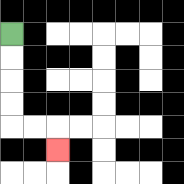{'start': '[0, 1]', 'end': '[2, 6]', 'path_directions': 'D,D,D,D,R,R,D', 'path_coordinates': '[[0, 1], [0, 2], [0, 3], [0, 4], [0, 5], [1, 5], [2, 5], [2, 6]]'}